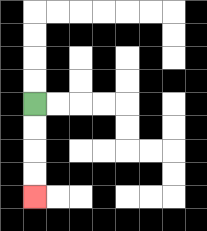{'start': '[1, 4]', 'end': '[1, 8]', 'path_directions': 'D,D,D,D', 'path_coordinates': '[[1, 4], [1, 5], [1, 6], [1, 7], [1, 8]]'}